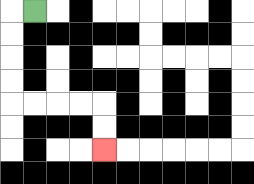{'start': '[1, 0]', 'end': '[4, 6]', 'path_directions': 'L,D,D,D,D,R,R,R,R,D,D', 'path_coordinates': '[[1, 0], [0, 0], [0, 1], [0, 2], [0, 3], [0, 4], [1, 4], [2, 4], [3, 4], [4, 4], [4, 5], [4, 6]]'}